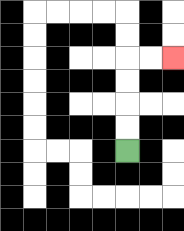{'start': '[5, 6]', 'end': '[7, 2]', 'path_directions': 'U,U,U,U,R,R', 'path_coordinates': '[[5, 6], [5, 5], [5, 4], [5, 3], [5, 2], [6, 2], [7, 2]]'}